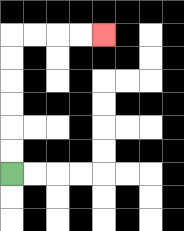{'start': '[0, 7]', 'end': '[4, 1]', 'path_directions': 'U,U,U,U,U,U,R,R,R,R', 'path_coordinates': '[[0, 7], [0, 6], [0, 5], [0, 4], [0, 3], [0, 2], [0, 1], [1, 1], [2, 1], [3, 1], [4, 1]]'}